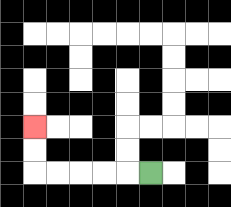{'start': '[6, 7]', 'end': '[1, 5]', 'path_directions': 'L,L,L,L,L,U,U', 'path_coordinates': '[[6, 7], [5, 7], [4, 7], [3, 7], [2, 7], [1, 7], [1, 6], [1, 5]]'}